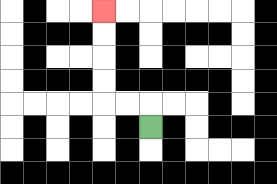{'start': '[6, 5]', 'end': '[4, 0]', 'path_directions': 'U,L,L,U,U,U,U', 'path_coordinates': '[[6, 5], [6, 4], [5, 4], [4, 4], [4, 3], [4, 2], [4, 1], [4, 0]]'}